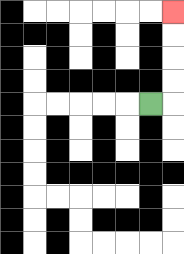{'start': '[6, 4]', 'end': '[7, 0]', 'path_directions': 'R,U,U,U,U', 'path_coordinates': '[[6, 4], [7, 4], [7, 3], [7, 2], [7, 1], [7, 0]]'}